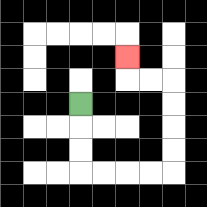{'start': '[3, 4]', 'end': '[5, 2]', 'path_directions': 'D,D,D,R,R,R,R,U,U,U,U,L,L,U', 'path_coordinates': '[[3, 4], [3, 5], [3, 6], [3, 7], [4, 7], [5, 7], [6, 7], [7, 7], [7, 6], [7, 5], [7, 4], [7, 3], [6, 3], [5, 3], [5, 2]]'}